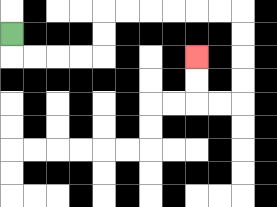{'start': '[0, 1]', 'end': '[8, 2]', 'path_directions': 'D,R,R,R,R,U,U,R,R,R,R,R,R,D,D,D,D,L,L,U,U', 'path_coordinates': '[[0, 1], [0, 2], [1, 2], [2, 2], [3, 2], [4, 2], [4, 1], [4, 0], [5, 0], [6, 0], [7, 0], [8, 0], [9, 0], [10, 0], [10, 1], [10, 2], [10, 3], [10, 4], [9, 4], [8, 4], [8, 3], [8, 2]]'}